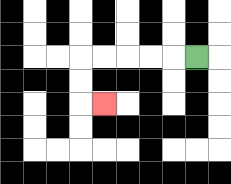{'start': '[8, 2]', 'end': '[4, 4]', 'path_directions': 'L,L,L,L,L,D,D,R', 'path_coordinates': '[[8, 2], [7, 2], [6, 2], [5, 2], [4, 2], [3, 2], [3, 3], [3, 4], [4, 4]]'}